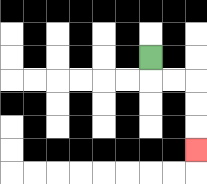{'start': '[6, 2]', 'end': '[8, 6]', 'path_directions': 'D,R,R,D,D,D', 'path_coordinates': '[[6, 2], [6, 3], [7, 3], [8, 3], [8, 4], [8, 5], [8, 6]]'}